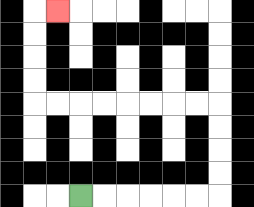{'start': '[3, 8]', 'end': '[2, 0]', 'path_directions': 'R,R,R,R,R,R,U,U,U,U,L,L,L,L,L,L,L,L,U,U,U,U,R', 'path_coordinates': '[[3, 8], [4, 8], [5, 8], [6, 8], [7, 8], [8, 8], [9, 8], [9, 7], [9, 6], [9, 5], [9, 4], [8, 4], [7, 4], [6, 4], [5, 4], [4, 4], [3, 4], [2, 4], [1, 4], [1, 3], [1, 2], [1, 1], [1, 0], [2, 0]]'}